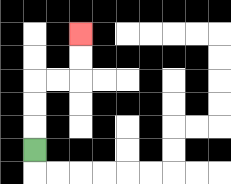{'start': '[1, 6]', 'end': '[3, 1]', 'path_directions': 'U,U,U,R,R,U,U', 'path_coordinates': '[[1, 6], [1, 5], [1, 4], [1, 3], [2, 3], [3, 3], [3, 2], [3, 1]]'}